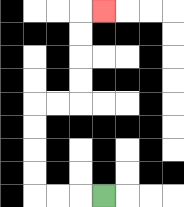{'start': '[4, 8]', 'end': '[4, 0]', 'path_directions': 'L,L,L,U,U,U,U,R,R,U,U,U,U,R', 'path_coordinates': '[[4, 8], [3, 8], [2, 8], [1, 8], [1, 7], [1, 6], [1, 5], [1, 4], [2, 4], [3, 4], [3, 3], [3, 2], [3, 1], [3, 0], [4, 0]]'}